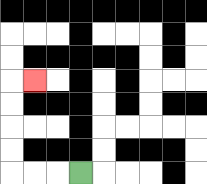{'start': '[3, 7]', 'end': '[1, 3]', 'path_directions': 'L,L,L,U,U,U,U,R', 'path_coordinates': '[[3, 7], [2, 7], [1, 7], [0, 7], [0, 6], [0, 5], [0, 4], [0, 3], [1, 3]]'}